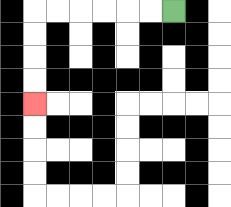{'start': '[7, 0]', 'end': '[1, 4]', 'path_directions': 'L,L,L,L,L,L,D,D,D,D', 'path_coordinates': '[[7, 0], [6, 0], [5, 0], [4, 0], [3, 0], [2, 0], [1, 0], [1, 1], [1, 2], [1, 3], [1, 4]]'}